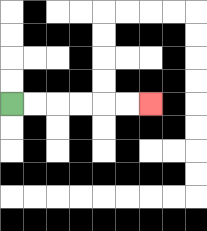{'start': '[0, 4]', 'end': '[6, 4]', 'path_directions': 'R,R,R,R,R,R', 'path_coordinates': '[[0, 4], [1, 4], [2, 4], [3, 4], [4, 4], [5, 4], [6, 4]]'}